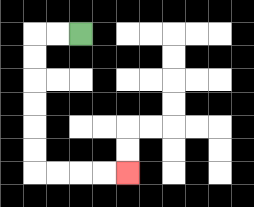{'start': '[3, 1]', 'end': '[5, 7]', 'path_directions': 'L,L,D,D,D,D,D,D,R,R,R,R', 'path_coordinates': '[[3, 1], [2, 1], [1, 1], [1, 2], [1, 3], [1, 4], [1, 5], [1, 6], [1, 7], [2, 7], [3, 7], [4, 7], [5, 7]]'}